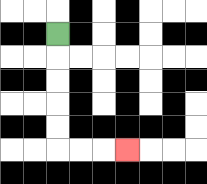{'start': '[2, 1]', 'end': '[5, 6]', 'path_directions': 'D,D,D,D,D,R,R,R', 'path_coordinates': '[[2, 1], [2, 2], [2, 3], [2, 4], [2, 5], [2, 6], [3, 6], [4, 6], [5, 6]]'}